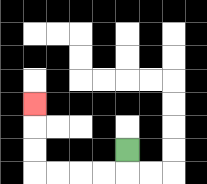{'start': '[5, 6]', 'end': '[1, 4]', 'path_directions': 'D,L,L,L,L,U,U,U', 'path_coordinates': '[[5, 6], [5, 7], [4, 7], [3, 7], [2, 7], [1, 7], [1, 6], [1, 5], [1, 4]]'}